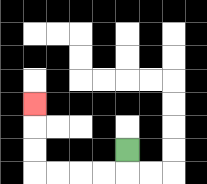{'start': '[5, 6]', 'end': '[1, 4]', 'path_directions': 'D,L,L,L,L,U,U,U', 'path_coordinates': '[[5, 6], [5, 7], [4, 7], [3, 7], [2, 7], [1, 7], [1, 6], [1, 5], [1, 4]]'}